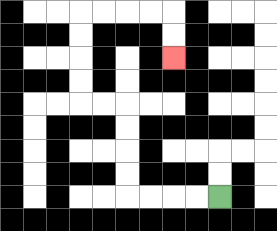{'start': '[9, 8]', 'end': '[7, 2]', 'path_directions': 'L,L,L,L,U,U,U,U,L,L,U,U,U,U,R,R,R,R,D,D', 'path_coordinates': '[[9, 8], [8, 8], [7, 8], [6, 8], [5, 8], [5, 7], [5, 6], [5, 5], [5, 4], [4, 4], [3, 4], [3, 3], [3, 2], [3, 1], [3, 0], [4, 0], [5, 0], [6, 0], [7, 0], [7, 1], [7, 2]]'}